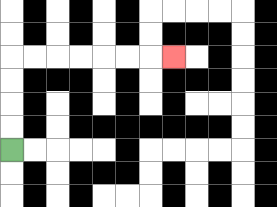{'start': '[0, 6]', 'end': '[7, 2]', 'path_directions': 'U,U,U,U,R,R,R,R,R,R,R', 'path_coordinates': '[[0, 6], [0, 5], [0, 4], [0, 3], [0, 2], [1, 2], [2, 2], [3, 2], [4, 2], [5, 2], [6, 2], [7, 2]]'}